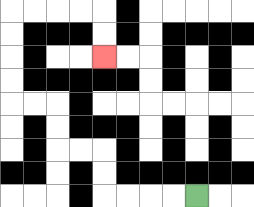{'start': '[8, 8]', 'end': '[4, 2]', 'path_directions': 'L,L,L,L,U,U,L,L,U,U,L,L,U,U,U,U,R,R,R,R,D,D', 'path_coordinates': '[[8, 8], [7, 8], [6, 8], [5, 8], [4, 8], [4, 7], [4, 6], [3, 6], [2, 6], [2, 5], [2, 4], [1, 4], [0, 4], [0, 3], [0, 2], [0, 1], [0, 0], [1, 0], [2, 0], [3, 0], [4, 0], [4, 1], [4, 2]]'}